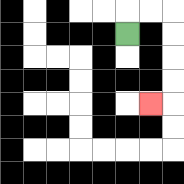{'start': '[5, 1]', 'end': '[6, 4]', 'path_directions': 'U,R,R,D,D,D,D,L', 'path_coordinates': '[[5, 1], [5, 0], [6, 0], [7, 0], [7, 1], [7, 2], [7, 3], [7, 4], [6, 4]]'}